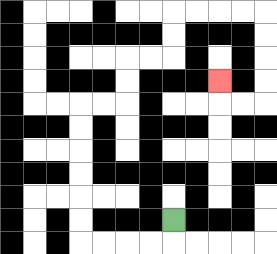{'start': '[7, 9]', 'end': '[9, 3]', 'path_directions': 'D,L,L,L,L,U,U,U,U,U,U,R,R,U,U,R,R,U,U,R,R,R,R,D,D,D,D,L,L,U', 'path_coordinates': '[[7, 9], [7, 10], [6, 10], [5, 10], [4, 10], [3, 10], [3, 9], [3, 8], [3, 7], [3, 6], [3, 5], [3, 4], [4, 4], [5, 4], [5, 3], [5, 2], [6, 2], [7, 2], [7, 1], [7, 0], [8, 0], [9, 0], [10, 0], [11, 0], [11, 1], [11, 2], [11, 3], [11, 4], [10, 4], [9, 4], [9, 3]]'}